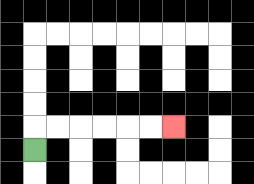{'start': '[1, 6]', 'end': '[7, 5]', 'path_directions': 'U,R,R,R,R,R,R', 'path_coordinates': '[[1, 6], [1, 5], [2, 5], [3, 5], [4, 5], [5, 5], [6, 5], [7, 5]]'}